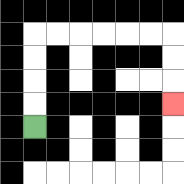{'start': '[1, 5]', 'end': '[7, 4]', 'path_directions': 'U,U,U,U,R,R,R,R,R,R,D,D,D', 'path_coordinates': '[[1, 5], [1, 4], [1, 3], [1, 2], [1, 1], [2, 1], [3, 1], [4, 1], [5, 1], [6, 1], [7, 1], [7, 2], [7, 3], [7, 4]]'}